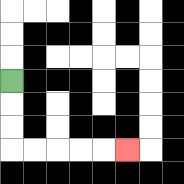{'start': '[0, 3]', 'end': '[5, 6]', 'path_directions': 'D,D,D,R,R,R,R,R', 'path_coordinates': '[[0, 3], [0, 4], [0, 5], [0, 6], [1, 6], [2, 6], [3, 6], [4, 6], [5, 6]]'}